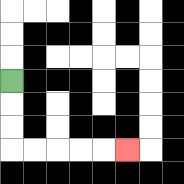{'start': '[0, 3]', 'end': '[5, 6]', 'path_directions': 'D,D,D,R,R,R,R,R', 'path_coordinates': '[[0, 3], [0, 4], [0, 5], [0, 6], [1, 6], [2, 6], [3, 6], [4, 6], [5, 6]]'}